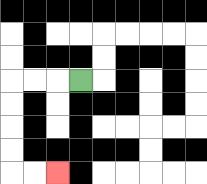{'start': '[3, 3]', 'end': '[2, 7]', 'path_directions': 'L,L,L,D,D,D,D,R,R', 'path_coordinates': '[[3, 3], [2, 3], [1, 3], [0, 3], [0, 4], [0, 5], [0, 6], [0, 7], [1, 7], [2, 7]]'}